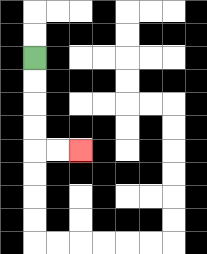{'start': '[1, 2]', 'end': '[3, 6]', 'path_directions': 'D,D,D,D,R,R', 'path_coordinates': '[[1, 2], [1, 3], [1, 4], [1, 5], [1, 6], [2, 6], [3, 6]]'}